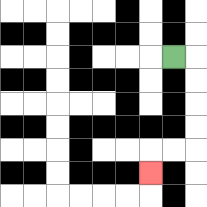{'start': '[7, 2]', 'end': '[6, 7]', 'path_directions': 'R,D,D,D,D,L,L,D', 'path_coordinates': '[[7, 2], [8, 2], [8, 3], [8, 4], [8, 5], [8, 6], [7, 6], [6, 6], [6, 7]]'}